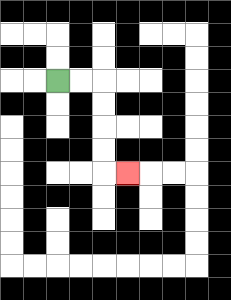{'start': '[2, 3]', 'end': '[5, 7]', 'path_directions': 'R,R,D,D,D,D,R', 'path_coordinates': '[[2, 3], [3, 3], [4, 3], [4, 4], [4, 5], [4, 6], [4, 7], [5, 7]]'}